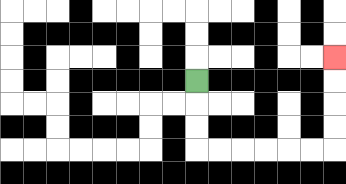{'start': '[8, 3]', 'end': '[14, 2]', 'path_directions': 'D,D,D,R,R,R,R,R,R,U,U,U,U', 'path_coordinates': '[[8, 3], [8, 4], [8, 5], [8, 6], [9, 6], [10, 6], [11, 6], [12, 6], [13, 6], [14, 6], [14, 5], [14, 4], [14, 3], [14, 2]]'}